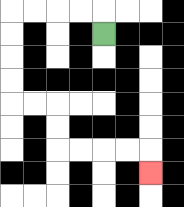{'start': '[4, 1]', 'end': '[6, 7]', 'path_directions': 'U,L,L,L,L,D,D,D,D,R,R,D,D,R,R,R,R,D', 'path_coordinates': '[[4, 1], [4, 0], [3, 0], [2, 0], [1, 0], [0, 0], [0, 1], [0, 2], [0, 3], [0, 4], [1, 4], [2, 4], [2, 5], [2, 6], [3, 6], [4, 6], [5, 6], [6, 6], [6, 7]]'}